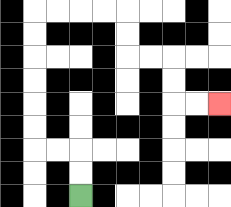{'start': '[3, 8]', 'end': '[9, 4]', 'path_directions': 'U,U,L,L,U,U,U,U,U,U,R,R,R,R,D,D,R,R,D,D,R,R', 'path_coordinates': '[[3, 8], [3, 7], [3, 6], [2, 6], [1, 6], [1, 5], [1, 4], [1, 3], [1, 2], [1, 1], [1, 0], [2, 0], [3, 0], [4, 0], [5, 0], [5, 1], [5, 2], [6, 2], [7, 2], [7, 3], [7, 4], [8, 4], [9, 4]]'}